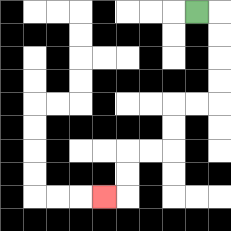{'start': '[8, 0]', 'end': '[4, 8]', 'path_directions': 'R,D,D,D,D,L,L,D,D,L,L,D,D,L', 'path_coordinates': '[[8, 0], [9, 0], [9, 1], [9, 2], [9, 3], [9, 4], [8, 4], [7, 4], [7, 5], [7, 6], [6, 6], [5, 6], [5, 7], [5, 8], [4, 8]]'}